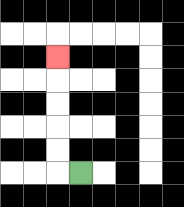{'start': '[3, 7]', 'end': '[2, 2]', 'path_directions': 'L,U,U,U,U,U', 'path_coordinates': '[[3, 7], [2, 7], [2, 6], [2, 5], [2, 4], [2, 3], [2, 2]]'}